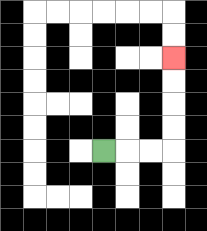{'start': '[4, 6]', 'end': '[7, 2]', 'path_directions': 'R,R,R,U,U,U,U', 'path_coordinates': '[[4, 6], [5, 6], [6, 6], [7, 6], [7, 5], [7, 4], [7, 3], [7, 2]]'}